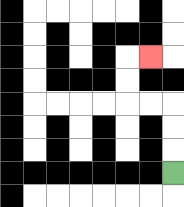{'start': '[7, 7]', 'end': '[6, 2]', 'path_directions': 'U,U,U,L,L,U,U,R', 'path_coordinates': '[[7, 7], [7, 6], [7, 5], [7, 4], [6, 4], [5, 4], [5, 3], [5, 2], [6, 2]]'}